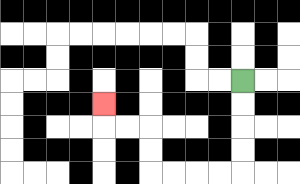{'start': '[10, 3]', 'end': '[4, 4]', 'path_directions': 'D,D,D,D,L,L,L,L,U,U,L,L,U', 'path_coordinates': '[[10, 3], [10, 4], [10, 5], [10, 6], [10, 7], [9, 7], [8, 7], [7, 7], [6, 7], [6, 6], [6, 5], [5, 5], [4, 5], [4, 4]]'}